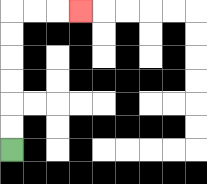{'start': '[0, 6]', 'end': '[3, 0]', 'path_directions': 'U,U,U,U,U,U,R,R,R', 'path_coordinates': '[[0, 6], [0, 5], [0, 4], [0, 3], [0, 2], [0, 1], [0, 0], [1, 0], [2, 0], [3, 0]]'}